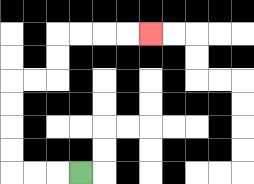{'start': '[3, 7]', 'end': '[6, 1]', 'path_directions': 'L,L,L,U,U,U,U,R,R,U,U,R,R,R,R', 'path_coordinates': '[[3, 7], [2, 7], [1, 7], [0, 7], [0, 6], [0, 5], [0, 4], [0, 3], [1, 3], [2, 3], [2, 2], [2, 1], [3, 1], [4, 1], [5, 1], [6, 1]]'}